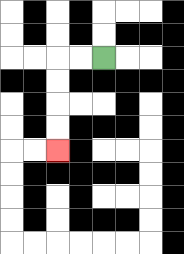{'start': '[4, 2]', 'end': '[2, 6]', 'path_directions': 'L,L,D,D,D,D', 'path_coordinates': '[[4, 2], [3, 2], [2, 2], [2, 3], [2, 4], [2, 5], [2, 6]]'}